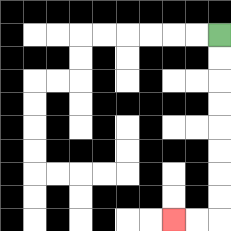{'start': '[9, 1]', 'end': '[7, 9]', 'path_directions': 'D,D,D,D,D,D,D,D,L,L', 'path_coordinates': '[[9, 1], [9, 2], [9, 3], [9, 4], [9, 5], [9, 6], [9, 7], [9, 8], [9, 9], [8, 9], [7, 9]]'}